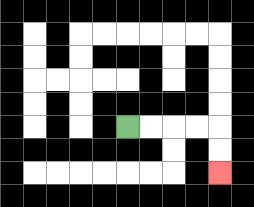{'start': '[5, 5]', 'end': '[9, 7]', 'path_directions': 'R,R,R,R,D,D', 'path_coordinates': '[[5, 5], [6, 5], [7, 5], [8, 5], [9, 5], [9, 6], [9, 7]]'}